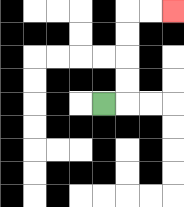{'start': '[4, 4]', 'end': '[7, 0]', 'path_directions': 'R,U,U,U,U,R,R', 'path_coordinates': '[[4, 4], [5, 4], [5, 3], [5, 2], [5, 1], [5, 0], [6, 0], [7, 0]]'}